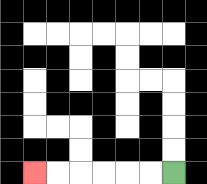{'start': '[7, 7]', 'end': '[1, 7]', 'path_directions': 'L,L,L,L,L,L', 'path_coordinates': '[[7, 7], [6, 7], [5, 7], [4, 7], [3, 7], [2, 7], [1, 7]]'}